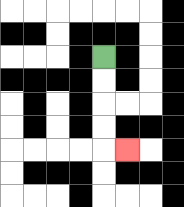{'start': '[4, 2]', 'end': '[5, 6]', 'path_directions': 'D,D,D,D,R', 'path_coordinates': '[[4, 2], [4, 3], [4, 4], [4, 5], [4, 6], [5, 6]]'}